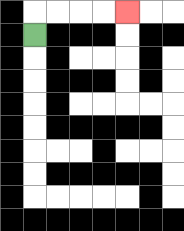{'start': '[1, 1]', 'end': '[5, 0]', 'path_directions': 'U,R,R,R,R', 'path_coordinates': '[[1, 1], [1, 0], [2, 0], [3, 0], [4, 0], [5, 0]]'}